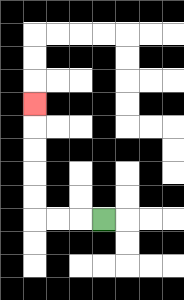{'start': '[4, 9]', 'end': '[1, 4]', 'path_directions': 'L,L,L,U,U,U,U,U', 'path_coordinates': '[[4, 9], [3, 9], [2, 9], [1, 9], [1, 8], [1, 7], [1, 6], [1, 5], [1, 4]]'}